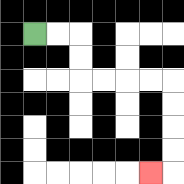{'start': '[1, 1]', 'end': '[6, 7]', 'path_directions': 'R,R,D,D,R,R,R,R,D,D,D,D,L', 'path_coordinates': '[[1, 1], [2, 1], [3, 1], [3, 2], [3, 3], [4, 3], [5, 3], [6, 3], [7, 3], [7, 4], [7, 5], [7, 6], [7, 7], [6, 7]]'}